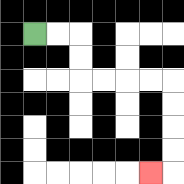{'start': '[1, 1]', 'end': '[6, 7]', 'path_directions': 'R,R,D,D,R,R,R,R,D,D,D,D,L', 'path_coordinates': '[[1, 1], [2, 1], [3, 1], [3, 2], [3, 3], [4, 3], [5, 3], [6, 3], [7, 3], [7, 4], [7, 5], [7, 6], [7, 7], [6, 7]]'}